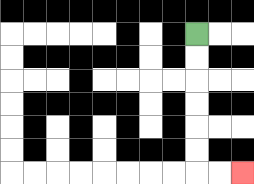{'start': '[8, 1]', 'end': '[10, 7]', 'path_directions': 'D,D,D,D,D,D,R,R', 'path_coordinates': '[[8, 1], [8, 2], [8, 3], [8, 4], [8, 5], [8, 6], [8, 7], [9, 7], [10, 7]]'}